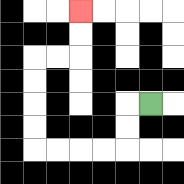{'start': '[6, 4]', 'end': '[3, 0]', 'path_directions': 'L,D,D,L,L,L,L,U,U,U,U,R,R,U,U', 'path_coordinates': '[[6, 4], [5, 4], [5, 5], [5, 6], [4, 6], [3, 6], [2, 6], [1, 6], [1, 5], [1, 4], [1, 3], [1, 2], [2, 2], [3, 2], [3, 1], [3, 0]]'}